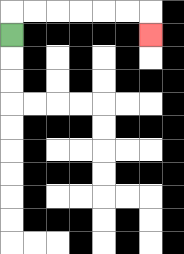{'start': '[0, 1]', 'end': '[6, 1]', 'path_directions': 'U,R,R,R,R,R,R,D', 'path_coordinates': '[[0, 1], [0, 0], [1, 0], [2, 0], [3, 0], [4, 0], [5, 0], [6, 0], [6, 1]]'}